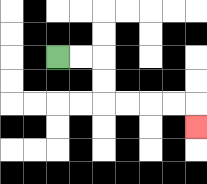{'start': '[2, 2]', 'end': '[8, 5]', 'path_directions': 'R,R,D,D,R,R,R,R,D', 'path_coordinates': '[[2, 2], [3, 2], [4, 2], [4, 3], [4, 4], [5, 4], [6, 4], [7, 4], [8, 4], [8, 5]]'}